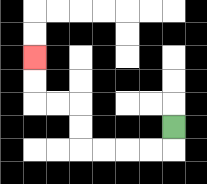{'start': '[7, 5]', 'end': '[1, 2]', 'path_directions': 'D,L,L,L,L,U,U,L,L,U,U', 'path_coordinates': '[[7, 5], [7, 6], [6, 6], [5, 6], [4, 6], [3, 6], [3, 5], [3, 4], [2, 4], [1, 4], [1, 3], [1, 2]]'}